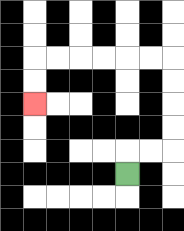{'start': '[5, 7]', 'end': '[1, 4]', 'path_directions': 'U,R,R,U,U,U,U,L,L,L,L,L,L,D,D', 'path_coordinates': '[[5, 7], [5, 6], [6, 6], [7, 6], [7, 5], [7, 4], [7, 3], [7, 2], [6, 2], [5, 2], [4, 2], [3, 2], [2, 2], [1, 2], [1, 3], [1, 4]]'}